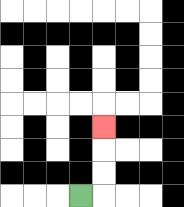{'start': '[3, 8]', 'end': '[4, 5]', 'path_directions': 'R,U,U,U', 'path_coordinates': '[[3, 8], [4, 8], [4, 7], [4, 6], [4, 5]]'}